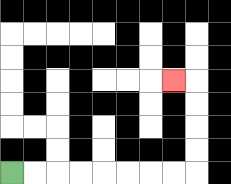{'start': '[0, 7]', 'end': '[7, 3]', 'path_directions': 'R,R,R,R,R,R,R,R,U,U,U,U,L', 'path_coordinates': '[[0, 7], [1, 7], [2, 7], [3, 7], [4, 7], [5, 7], [6, 7], [7, 7], [8, 7], [8, 6], [8, 5], [8, 4], [8, 3], [7, 3]]'}